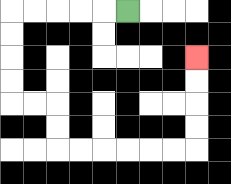{'start': '[5, 0]', 'end': '[8, 2]', 'path_directions': 'L,L,L,L,L,D,D,D,D,R,R,D,D,R,R,R,R,R,R,U,U,U,U', 'path_coordinates': '[[5, 0], [4, 0], [3, 0], [2, 0], [1, 0], [0, 0], [0, 1], [0, 2], [0, 3], [0, 4], [1, 4], [2, 4], [2, 5], [2, 6], [3, 6], [4, 6], [5, 6], [6, 6], [7, 6], [8, 6], [8, 5], [8, 4], [8, 3], [8, 2]]'}